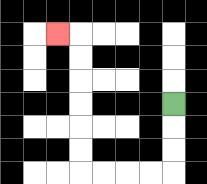{'start': '[7, 4]', 'end': '[2, 1]', 'path_directions': 'D,D,D,L,L,L,L,U,U,U,U,U,U,L', 'path_coordinates': '[[7, 4], [7, 5], [7, 6], [7, 7], [6, 7], [5, 7], [4, 7], [3, 7], [3, 6], [3, 5], [3, 4], [3, 3], [3, 2], [3, 1], [2, 1]]'}